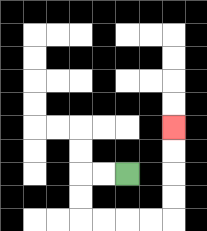{'start': '[5, 7]', 'end': '[7, 5]', 'path_directions': 'L,L,D,D,R,R,R,R,U,U,U,U', 'path_coordinates': '[[5, 7], [4, 7], [3, 7], [3, 8], [3, 9], [4, 9], [5, 9], [6, 9], [7, 9], [7, 8], [7, 7], [7, 6], [7, 5]]'}